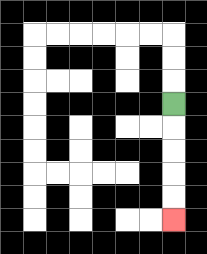{'start': '[7, 4]', 'end': '[7, 9]', 'path_directions': 'D,D,D,D,D', 'path_coordinates': '[[7, 4], [7, 5], [7, 6], [7, 7], [7, 8], [7, 9]]'}